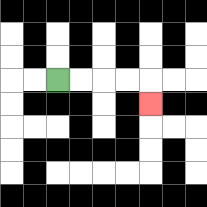{'start': '[2, 3]', 'end': '[6, 4]', 'path_directions': 'R,R,R,R,D', 'path_coordinates': '[[2, 3], [3, 3], [4, 3], [5, 3], [6, 3], [6, 4]]'}